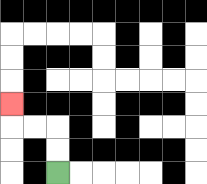{'start': '[2, 7]', 'end': '[0, 4]', 'path_directions': 'U,U,L,L,U', 'path_coordinates': '[[2, 7], [2, 6], [2, 5], [1, 5], [0, 5], [0, 4]]'}